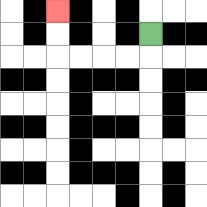{'start': '[6, 1]', 'end': '[2, 0]', 'path_directions': 'D,L,L,L,L,U,U', 'path_coordinates': '[[6, 1], [6, 2], [5, 2], [4, 2], [3, 2], [2, 2], [2, 1], [2, 0]]'}